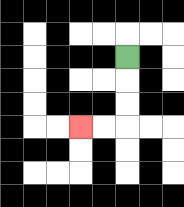{'start': '[5, 2]', 'end': '[3, 5]', 'path_directions': 'D,D,D,L,L', 'path_coordinates': '[[5, 2], [5, 3], [5, 4], [5, 5], [4, 5], [3, 5]]'}